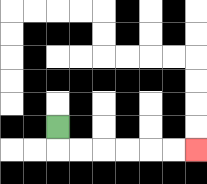{'start': '[2, 5]', 'end': '[8, 6]', 'path_directions': 'D,R,R,R,R,R,R', 'path_coordinates': '[[2, 5], [2, 6], [3, 6], [4, 6], [5, 6], [6, 6], [7, 6], [8, 6]]'}